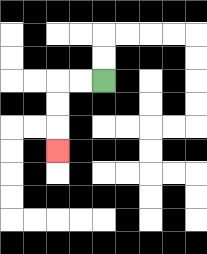{'start': '[4, 3]', 'end': '[2, 6]', 'path_directions': 'L,L,D,D,D', 'path_coordinates': '[[4, 3], [3, 3], [2, 3], [2, 4], [2, 5], [2, 6]]'}